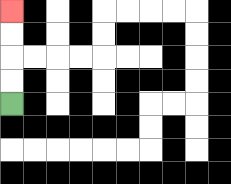{'start': '[0, 4]', 'end': '[0, 0]', 'path_directions': 'U,U,U,U', 'path_coordinates': '[[0, 4], [0, 3], [0, 2], [0, 1], [0, 0]]'}